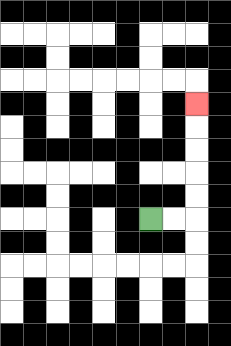{'start': '[6, 9]', 'end': '[8, 4]', 'path_directions': 'R,R,U,U,U,U,U', 'path_coordinates': '[[6, 9], [7, 9], [8, 9], [8, 8], [8, 7], [8, 6], [8, 5], [8, 4]]'}